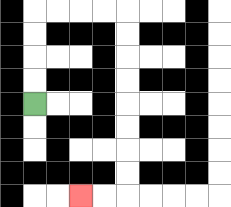{'start': '[1, 4]', 'end': '[3, 8]', 'path_directions': 'U,U,U,U,R,R,R,R,D,D,D,D,D,D,D,D,L,L', 'path_coordinates': '[[1, 4], [1, 3], [1, 2], [1, 1], [1, 0], [2, 0], [3, 0], [4, 0], [5, 0], [5, 1], [5, 2], [5, 3], [5, 4], [5, 5], [5, 6], [5, 7], [5, 8], [4, 8], [3, 8]]'}